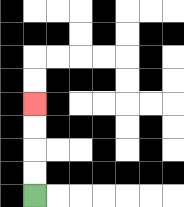{'start': '[1, 8]', 'end': '[1, 4]', 'path_directions': 'U,U,U,U', 'path_coordinates': '[[1, 8], [1, 7], [1, 6], [1, 5], [1, 4]]'}